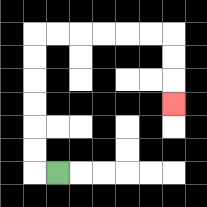{'start': '[2, 7]', 'end': '[7, 4]', 'path_directions': 'L,U,U,U,U,U,U,R,R,R,R,R,R,D,D,D', 'path_coordinates': '[[2, 7], [1, 7], [1, 6], [1, 5], [1, 4], [1, 3], [1, 2], [1, 1], [2, 1], [3, 1], [4, 1], [5, 1], [6, 1], [7, 1], [7, 2], [7, 3], [7, 4]]'}